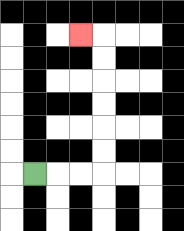{'start': '[1, 7]', 'end': '[3, 1]', 'path_directions': 'R,R,R,U,U,U,U,U,U,L', 'path_coordinates': '[[1, 7], [2, 7], [3, 7], [4, 7], [4, 6], [4, 5], [4, 4], [4, 3], [4, 2], [4, 1], [3, 1]]'}